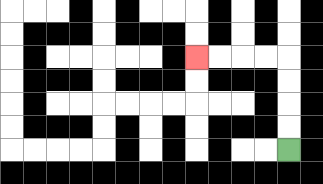{'start': '[12, 6]', 'end': '[8, 2]', 'path_directions': 'U,U,U,U,L,L,L,L', 'path_coordinates': '[[12, 6], [12, 5], [12, 4], [12, 3], [12, 2], [11, 2], [10, 2], [9, 2], [8, 2]]'}